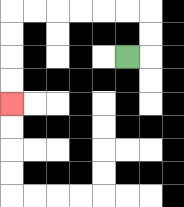{'start': '[5, 2]', 'end': '[0, 4]', 'path_directions': 'R,U,U,L,L,L,L,L,L,D,D,D,D', 'path_coordinates': '[[5, 2], [6, 2], [6, 1], [6, 0], [5, 0], [4, 0], [3, 0], [2, 0], [1, 0], [0, 0], [0, 1], [0, 2], [0, 3], [0, 4]]'}